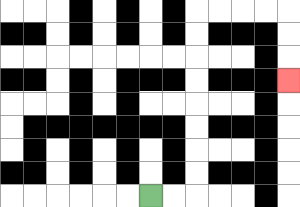{'start': '[6, 8]', 'end': '[12, 3]', 'path_directions': 'R,R,U,U,U,U,U,U,U,U,R,R,R,R,D,D,D', 'path_coordinates': '[[6, 8], [7, 8], [8, 8], [8, 7], [8, 6], [8, 5], [8, 4], [8, 3], [8, 2], [8, 1], [8, 0], [9, 0], [10, 0], [11, 0], [12, 0], [12, 1], [12, 2], [12, 3]]'}